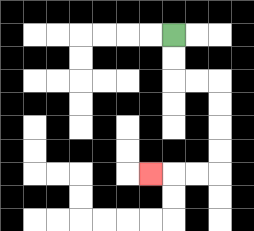{'start': '[7, 1]', 'end': '[6, 7]', 'path_directions': 'D,D,R,R,D,D,D,D,L,L,L', 'path_coordinates': '[[7, 1], [7, 2], [7, 3], [8, 3], [9, 3], [9, 4], [9, 5], [9, 6], [9, 7], [8, 7], [7, 7], [6, 7]]'}